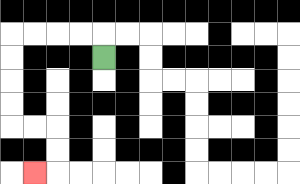{'start': '[4, 2]', 'end': '[1, 7]', 'path_directions': 'U,L,L,L,L,D,D,D,D,R,R,D,D,L', 'path_coordinates': '[[4, 2], [4, 1], [3, 1], [2, 1], [1, 1], [0, 1], [0, 2], [0, 3], [0, 4], [0, 5], [1, 5], [2, 5], [2, 6], [2, 7], [1, 7]]'}